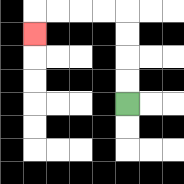{'start': '[5, 4]', 'end': '[1, 1]', 'path_directions': 'U,U,U,U,L,L,L,L,D', 'path_coordinates': '[[5, 4], [5, 3], [5, 2], [5, 1], [5, 0], [4, 0], [3, 0], [2, 0], [1, 0], [1, 1]]'}